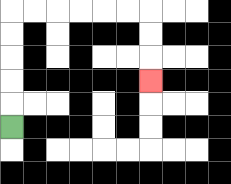{'start': '[0, 5]', 'end': '[6, 3]', 'path_directions': 'U,U,U,U,U,R,R,R,R,R,R,D,D,D', 'path_coordinates': '[[0, 5], [0, 4], [0, 3], [0, 2], [0, 1], [0, 0], [1, 0], [2, 0], [3, 0], [4, 0], [5, 0], [6, 0], [6, 1], [6, 2], [6, 3]]'}